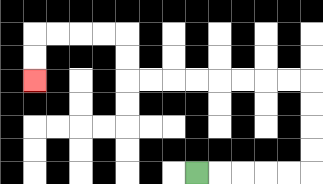{'start': '[8, 7]', 'end': '[1, 3]', 'path_directions': 'R,R,R,R,R,U,U,U,U,L,L,L,L,L,L,L,L,U,U,L,L,L,L,D,D', 'path_coordinates': '[[8, 7], [9, 7], [10, 7], [11, 7], [12, 7], [13, 7], [13, 6], [13, 5], [13, 4], [13, 3], [12, 3], [11, 3], [10, 3], [9, 3], [8, 3], [7, 3], [6, 3], [5, 3], [5, 2], [5, 1], [4, 1], [3, 1], [2, 1], [1, 1], [1, 2], [1, 3]]'}